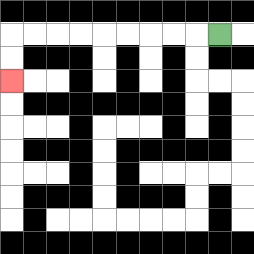{'start': '[9, 1]', 'end': '[0, 3]', 'path_directions': 'L,L,L,L,L,L,L,L,L,D,D', 'path_coordinates': '[[9, 1], [8, 1], [7, 1], [6, 1], [5, 1], [4, 1], [3, 1], [2, 1], [1, 1], [0, 1], [0, 2], [0, 3]]'}